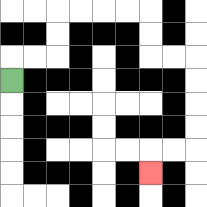{'start': '[0, 3]', 'end': '[6, 7]', 'path_directions': 'U,R,R,U,U,R,R,R,R,D,D,R,R,D,D,D,D,L,L,D', 'path_coordinates': '[[0, 3], [0, 2], [1, 2], [2, 2], [2, 1], [2, 0], [3, 0], [4, 0], [5, 0], [6, 0], [6, 1], [6, 2], [7, 2], [8, 2], [8, 3], [8, 4], [8, 5], [8, 6], [7, 6], [6, 6], [6, 7]]'}